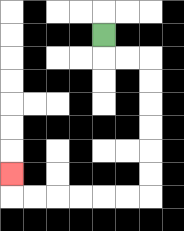{'start': '[4, 1]', 'end': '[0, 7]', 'path_directions': 'D,R,R,D,D,D,D,D,D,L,L,L,L,L,L,U', 'path_coordinates': '[[4, 1], [4, 2], [5, 2], [6, 2], [6, 3], [6, 4], [6, 5], [6, 6], [6, 7], [6, 8], [5, 8], [4, 8], [3, 8], [2, 8], [1, 8], [0, 8], [0, 7]]'}